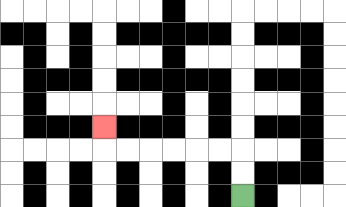{'start': '[10, 8]', 'end': '[4, 5]', 'path_directions': 'U,U,L,L,L,L,L,L,U', 'path_coordinates': '[[10, 8], [10, 7], [10, 6], [9, 6], [8, 6], [7, 6], [6, 6], [5, 6], [4, 6], [4, 5]]'}